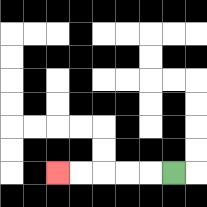{'start': '[7, 7]', 'end': '[2, 7]', 'path_directions': 'L,L,L,L,L', 'path_coordinates': '[[7, 7], [6, 7], [5, 7], [4, 7], [3, 7], [2, 7]]'}